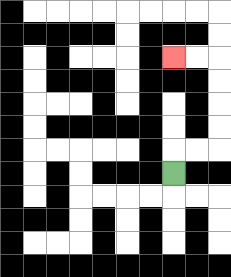{'start': '[7, 7]', 'end': '[7, 2]', 'path_directions': 'U,R,R,U,U,U,U,L,L', 'path_coordinates': '[[7, 7], [7, 6], [8, 6], [9, 6], [9, 5], [9, 4], [9, 3], [9, 2], [8, 2], [7, 2]]'}